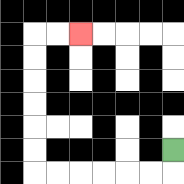{'start': '[7, 6]', 'end': '[3, 1]', 'path_directions': 'D,L,L,L,L,L,L,U,U,U,U,U,U,R,R', 'path_coordinates': '[[7, 6], [7, 7], [6, 7], [5, 7], [4, 7], [3, 7], [2, 7], [1, 7], [1, 6], [1, 5], [1, 4], [1, 3], [1, 2], [1, 1], [2, 1], [3, 1]]'}